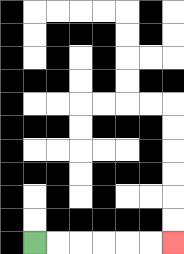{'start': '[1, 10]', 'end': '[7, 10]', 'path_directions': 'R,R,R,R,R,R', 'path_coordinates': '[[1, 10], [2, 10], [3, 10], [4, 10], [5, 10], [6, 10], [7, 10]]'}